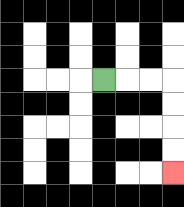{'start': '[4, 3]', 'end': '[7, 7]', 'path_directions': 'R,R,R,D,D,D,D', 'path_coordinates': '[[4, 3], [5, 3], [6, 3], [7, 3], [7, 4], [7, 5], [7, 6], [7, 7]]'}